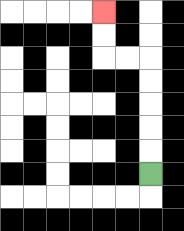{'start': '[6, 7]', 'end': '[4, 0]', 'path_directions': 'U,U,U,U,U,L,L,U,U', 'path_coordinates': '[[6, 7], [6, 6], [6, 5], [6, 4], [6, 3], [6, 2], [5, 2], [4, 2], [4, 1], [4, 0]]'}